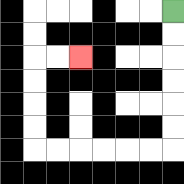{'start': '[7, 0]', 'end': '[3, 2]', 'path_directions': 'D,D,D,D,D,D,L,L,L,L,L,L,U,U,U,U,R,R', 'path_coordinates': '[[7, 0], [7, 1], [7, 2], [7, 3], [7, 4], [7, 5], [7, 6], [6, 6], [5, 6], [4, 6], [3, 6], [2, 6], [1, 6], [1, 5], [1, 4], [1, 3], [1, 2], [2, 2], [3, 2]]'}